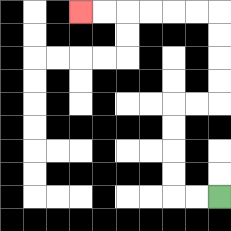{'start': '[9, 8]', 'end': '[3, 0]', 'path_directions': 'L,L,U,U,U,U,R,R,U,U,U,U,L,L,L,L,L,L', 'path_coordinates': '[[9, 8], [8, 8], [7, 8], [7, 7], [7, 6], [7, 5], [7, 4], [8, 4], [9, 4], [9, 3], [9, 2], [9, 1], [9, 0], [8, 0], [7, 0], [6, 0], [5, 0], [4, 0], [3, 0]]'}